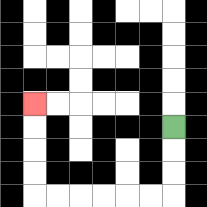{'start': '[7, 5]', 'end': '[1, 4]', 'path_directions': 'D,D,D,L,L,L,L,L,L,U,U,U,U', 'path_coordinates': '[[7, 5], [7, 6], [7, 7], [7, 8], [6, 8], [5, 8], [4, 8], [3, 8], [2, 8], [1, 8], [1, 7], [1, 6], [1, 5], [1, 4]]'}